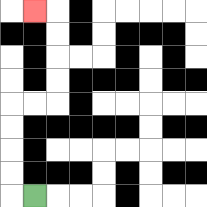{'start': '[1, 8]', 'end': '[1, 0]', 'path_directions': 'L,U,U,U,U,R,R,U,U,U,U,L', 'path_coordinates': '[[1, 8], [0, 8], [0, 7], [0, 6], [0, 5], [0, 4], [1, 4], [2, 4], [2, 3], [2, 2], [2, 1], [2, 0], [1, 0]]'}